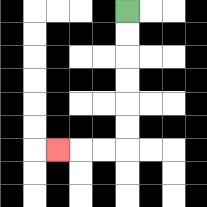{'start': '[5, 0]', 'end': '[2, 6]', 'path_directions': 'D,D,D,D,D,D,L,L,L', 'path_coordinates': '[[5, 0], [5, 1], [5, 2], [5, 3], [5, 4], [5, 5], [5, 6], [4, 6], [3, 6], [2, 6]]'}